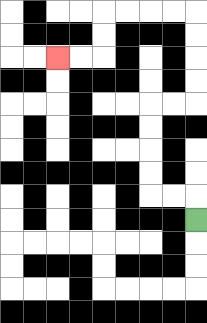{'start': '[8, 9]', 'end': '[2, 2]', 'path_directions': 'U,L,L,U,U,U,U,R,R,U,U,U,U,L,L,L,L,D,D,L,L', 'path_coordinates': '[[8, 9], [8, 8], [7, 8], [6, 8], [6, 7], [6, 6], [6, 5], [6, 4], [7, 4], [8, 4], [8, 3], [8, 2], [8, 1], [8, 0], [7, 0], [6, 0], [5, 0], [4, 0], [4, 1], [4, 2], [3, 2], [2, 2]]'}